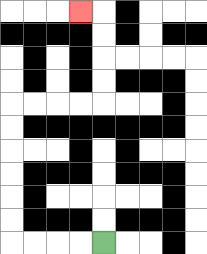{'start': '[4, 10]', 'end': '[3, 0]', 'path_directions': 'L,L,L,L,U,U,U,U,U,U,R,R,R,R,U,U,U,U,L', 'path_coordinates': '[[4, 10], [3, 10], [2, 10], [1, 10], [0, 10], [0, 9], [0, 8], [0, 7], [0, 6], [0, 5], [0, 4], [1, 4], [2, 4], [3, 4], [4, 4], [4, 3], [4, 2], [4, 1], [4, 0], [3, 0]]'}